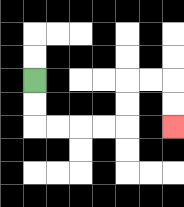{'start': '[1, 3]', 'end': '[7, 5]', 'path_directions': 'D,D,R,R,R,R,U,U,R,R,D,D', 'path_coordinates': '[[1, 3], [1, 4], [1, 5], [2, 5], [3, 5], [4, 5], [5, 5], [5, 4], [5, 3], [6, 3], [7, 3], [7, 4], [7, 5]]'}